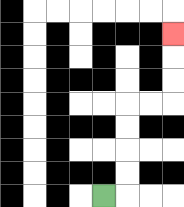{'start': '[4, 8]', 'end': '[7, 1]', 'path_directions': 'R,U,U,U,U,R,R,U,U,U', 'path_coordinates': '[[4, 8], [5, 8], [5, 7], [5, 6], [5, 5], [5, 4], [6, 4], [7, 4], [7, 3], [7, 2], [7, 1]]'}